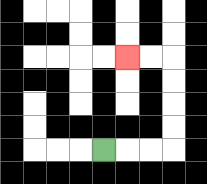{'start': '[4, 6]', 'end': '[5, 2]', 'path_directions': 'R,R,R,U,U,U,U,L,L', 'path_coordinates': '[[4, 6], [5, 6], [6, 6], [7, 6], [7, 5], [7, 4], [7, 3], [7, 2], [6, 2], [5, 2]]'}